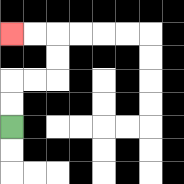{'start': '[0, 5]', 'end': '[0, 1]', 'path_directions': 'U,U,R,R,U,U,L,L', 'path_coordinates': '[[0, 5], [0, 4], [0, 3], [1, 3], [2, 3], [2, 2], [2, 1], [1, 1], [0, 1]]'}